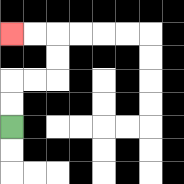{'start': '[0, 5]', 'end': '[0, 1]', 'path_directions': 'U,U,R,R,U,U,L,L', 'path_coordinates': '[[0, 5], [0, 4], [0, 3], [1, 3], [2, 3], [2, 2], [2, 1], [1, 1], [0, 1]]'}